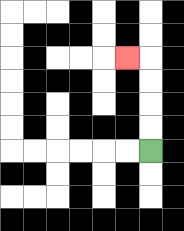{'start': '[6, 6]', 'end': '[5, 2]', 'path_directions': 'U,U,U,U,L', 'path_coordinates': '[[6, 6], [6, 5], [6, 4], [6, 3], [6, 2], [5, 2]]'}